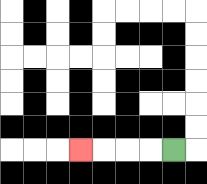{'start': '[7, 6]', 'end': '[3, 6]', 'path_directions': 'L,L,L,L', 'path_coordinates': '[[7, 6], [6, 6], [5, 6], [4, 6], [3, 6]]'}